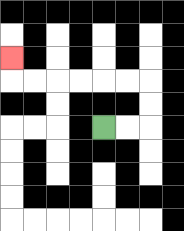{'start': '[4, 5]', 'end': '[0, 2]', 'path_directions': 'R,R,U,U,L,L,L,L,L,L,U', 'path_coordinates': '[[4, 5], [5, 5], [6, 5], [6, 4], [6, 3], [5, 3], [4, 3], [3, 3], [2, 3], [1, 3], [0, 3], [0, 2]]'}